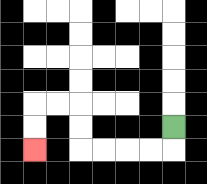{'start': '[7, 5]', 'end': '[1, 6]', 'path_directions': 'D,L,L,L,L,U,U,L,L,D,D', 'path_coordinates': '[[7, 5], [7, 6], [6, 6], [5, 6], [4, 6], [3, 6], [3, 5], [3, 4], [2, 4], [1, 4], [1, 5], [1, 6]]'}